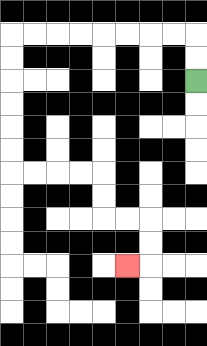{'start': '[8, 3]', 'end': '[5, 11]', 'path_directions': 'U,U,L,L,L,L,L,L,L,L,D,D,D,D,D,D,R,R,R,R,D,D,R,R,D,D,L', 'path_coordinates': '[[8, 3], [8, 2], [8, 1], [7, 1], [6, 1], [5, 1], [4, 1], [3, 1], [2, 1], [1, 1], [0, 1], [0, 2], [0, 3], [0, 4], [0, 5], [0, 6], [0, 7], [1, 7], [2, 7], [3, 7], [4, 7], [4, 8], [4, 9], [5, 9], [6, 9], [6, 10], [6, 11], [5, 11]]'}